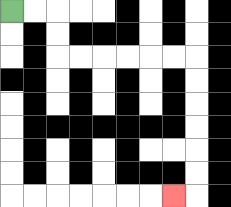{'start': '[0, 0]', 'end': '[7, 8]', 'path_directions': 'R,R,D,D,R,R,R,R,R,R,D,D,D,D,D,D,L', 'path_coordinates': '[[0, 0], [1, 0], [2, 0], [2, 1], [2, 2], [3, 2], [4, 2], [5, 2], [6, 2], [7, 2], [8, 2], [8, 3], [8, 4], [8, 5], [8, 6], [8, 7], [8, 8], [7, 8]]'}